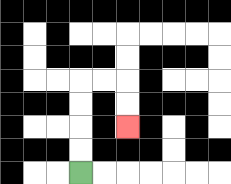{'start': '[3, 7]', 'end': '[5, 5]', 'path_directions': 'U,U,U,U,R,R,D,D', 'path_coordinates': '[[3, 7], [3, 6], [3, 5], [3, 4], [3, 3], [4, 3], [5, 3], [5, 4], [5, 5]]'}